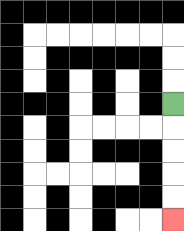{'start': '[7, 4]', 'end': '[7, 9]', 'path_directions': 'D,D,D,D,D', 'path_coordinates': '[[7, 4], [7, 5], [7, 6], [7, 7], [7, 8], [7, 9]]'}